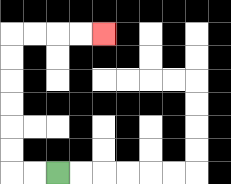{'start': '[2, 7]', 'end': '[4, 1]', 'path_directions': 'L,L,U,U,U,U,U,U,R,R,R,R', 'path_coordinates': '[[2, 7], [1, 7], [0, 7], [0, 6], [0, 5], [0, 4], [0, 3], [0, 2], [0, 1], [1, 1], [2, 1], [3, 1], [4, 1]]'}